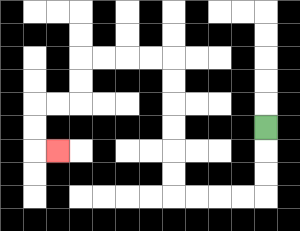{'start': '[11, 5]', 'end': '[2, 6]', 'path_directions': 'D,D,D,L,L,L,L,U,U,U,U,U,U,L,L,L,L,D,D,L,L,D,D,R', 'path_coordinates': '[[11, 5], [11, 6], [11, 7], [11, 8], [10, 8], [9, 8], [8, 8], [7, 8], [7, 7], [7, 6], [7, 5], [7, 4], [7, 3], [7, 2], [6, 2], [5, 2], [4, 2], [3, 2], [3, 3], [3, 4], [2, 4], [1, 4], [1, 5], [1, 6], [2, 6]]'}